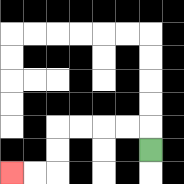{'start': '[6, 6]', 'end': '[0, 7]', 'path_directions': 'U,L,L,L,L,D,D,L,L', 'path_coordinates': '[[6, 6], [6, 5], [5, 5], [4, 5], [3, 5], [2, 5], [2, 6], [2, 7], [1, 7], [0, 7]]'}